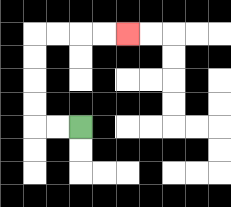{'start': '[3, 5]', 'end': '[5, 1]', 'path_directions': 'L,L,U,U,U,U,R,R,R,R', 'path_coordinates': '[[3, 5], [2, 5], [1, 5], [1, 4], [1, 3], [1, 2], [1, 1], [2, 1], [3, 1], [4, 1], [5, 1]]'}